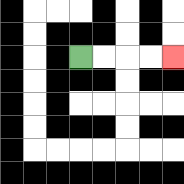{'start': '[3, 2]', 'end': '[7, 2]', 'path_directions': 'R,R,R,R', 'path_coordinates': '[[3, 2], [4, 2], [5, 2], [6, 2], [7, 2]]'}